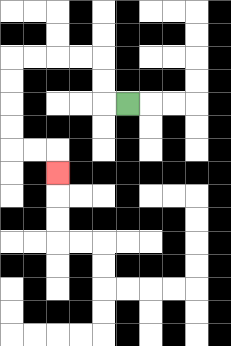{'start': '[5, 4]', 'end': '[2, 7]', 'path_directions': 'L,U,U,L,L,L,L,D,D,D,D,R,R,D', 'path_coordinates': '[[5, 4], [4, 4], [4, 3], [4, 2], [3, 2], [2, 2], [1, 2], [0, 2], [0, 3], [0, 4], [0, 5], [0, 6], [1, 6], [2, 6], [2, 7]]'}